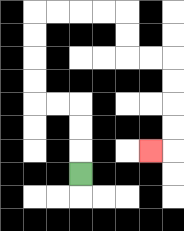{'start': '[3, 7]', 'end': '[6, 6]', 'path_directions': 'U,U,U,L,L,U,U,U,U,R,R,R,R,D,D,R,R,D,D,D,D,L', 'path_coordinates': '[[3, 7], [3, 6], [3, 5], [3, 4], [2, 4], [1, 4], [1, 3], [1, 2], [1, 1], [1, 0], [2, 0], [3, 0], [4, 0], [5, 0], [5, 1], [5, 2], [6, 2], [7, 2], [7, 3], [7, 4], [7, 5], [7, 6], [6, 6]]'}